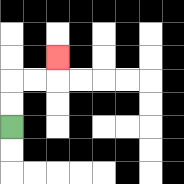{'start': '[0, 5]', 'end': '[2, 2]', 'path_directions': 'U,U,R,R,U', 'path_coordinates': '[[0, 5], [0, 4], [0, 3], [1, 3], [2, 3], [2, 2]]'}